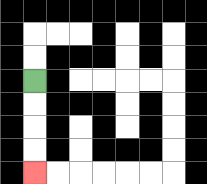{'start': '[1, 3]', 'end': '[1, 7]', 'path_directions': 'D,D,D,D', 'path_coordinates': '[[1, 3], [1, 4], [1, 5], [1, 6], [1, 7]]'}